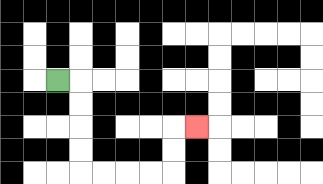{'start': '[2, 3]', 'end': '[8, 5]', 'path_directions': 'R,D,D,D,D,R,R,R,R,U,U,R', 'path_coordinates': '[[2, 3], [3, 3], [3, 4], [3, 5], [3, 6], [3, 7], [4, 7], [5, 7], [6, 7], [7, 7], [7, 6], [7, 5], [8, 5]]'}